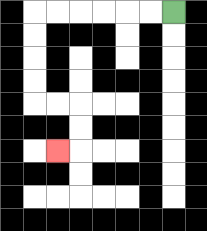{'start': '[7, 0]', 'end': '[2, 6]', 'path_directions': 'L,L,L,L,L,L,D,D,D,D,R,R,D,D,L', 'path_coordinates': '[[7, 0], [6, 0], [5, 0], [4, 0], [3, 0], [2, 0], [1, 0], [1, 1], [1, 2], [1, 3], [1, 4], [2, 4], [3, 4], [3, 5], [3, 6], [2, 6]]'}